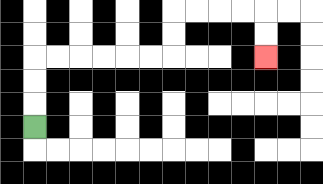{'start': '[1, 5]', 'end': '[11, 2]', 'path_directions': 'U,U,U,R,R,R,R,R,R,U,U,R,R,R,R,D,D', 'path_coordinates': '[[1, 5], [1, 4], [1, 3], [1, 2], [2, 2], [3, 2], [4, 2], [5, 2], [6, 2], [7, 2], [7, 1], [7, 0], [8, 0], [9, 0], [10, 0], [11, 0], [11, 1], [11, 2]]'}